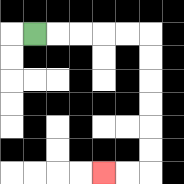{'start': '[1, 1]', 'end': '[4, 7]', 'path_directions': 'R,R,R,R,R,D,D,D,D,D,D,L,L', 'path_coordinates': '[[1, 1], [2, 1], [3, 1], [4, 1], [5, 1], [6, 1], [6, 2], [6, 3], [6, 4], [6, 5], [6, 6], [6, 7], [5, 7], [4, 7]]'}